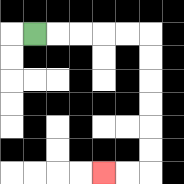{'start': '[1, 1]', 'end': '[4, 7]', 'path_directions': 'R,R,R,R,R,D,D,D,D,D,D,L,L', 'path_coordinates': '[[1, 1], [2, 1], [3, 1], [4, 1], [5, 1], [6, 1], [6, 2], [6, 3], [6, 4], [6, 5], [6, 6], [6, 7], [5, 7], [4, 7]]'}